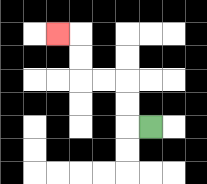{'start': '[6, 5]', 'end': '[2, 1]', 'path_directions': 'L,U,U,L,L,U,U,L', 'path_coordinates': '[[6, 5], [5, 5], [5, 4], [5, 3], [4, 3], [3, 3], [3, 2], [3, 1], [2, 1]]'}